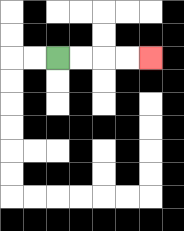{'start': '[2, 2]', 'end': '[6, 2]', 'path_directions': 'R,R,R,R', 'path_coordinates': '[[2, 2], [3, 2], [4, 2], [5, 2], [6, 2]]'}